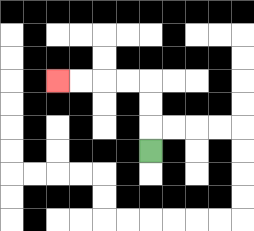{'start': '[6, 6]', 'end': '[2, 3]', 'path_directions': 'U,U,U,L,L,L,L', 'path_coordinates': '[[6, 6], [6, 5], [6, 4], [6, 3], [5, 3], [4, 3], [3, 3], [2, 3]]'}